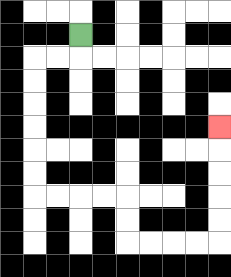{'start': '[3, 1]', 'end': '[9, 5]', 'path_directions': 'D,L,L,D,D,D,D,D,D,R,R,R,R,D,D,R,R,R,R,U,U,U,U,U', 'path_coordinates': '[[3, 1], [3, 2], [2, 2], [1, 2], [1, 3], [1, 4], [1, 5], [1, 6], [1, 7], [1, 8], [2, 8], [3, 8], [4, 8], [5, 8], [5, 9], [5, 10], [6, 10], [7, 10], [8, 10], [9, 10], [9, 9], [9, 8], [9, 7], [9, 6], [9, 5]]'}